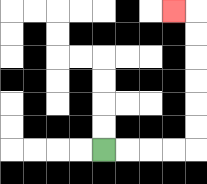{'start': '[4, 6]', 'end': '[7, 0]', 'path_directions': 'R,R,R,R,U,U,U,U,U,U,L', 'path_coordinates': '[[4, 6], [5, 6], [6, 6], [7, 6], [8, 6], [8, 5], [8, 4], [8, 3], [8, 2], [8, 1], [8, 0], [7, 0]]'}